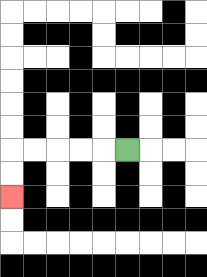{'start': '[5, 6]', 'end': '[0, 8]', 'path_directions': 'L,L,L,L,L,D,D', 'path_coordinates': '[[5, 6], [4, 6], [3, 6], [2, 6], [1, 6], [0, 6], [0, 7], [0, 8]]'}